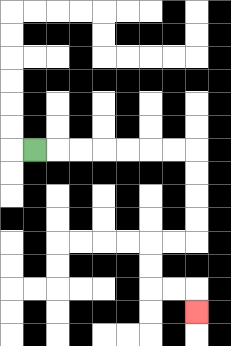{'start': '[1, 6]', 'end': '[8, 13]', 'path_directions': 'R,R,R,R,R,R,R,D,D,D,D,L,L,D,D,R,R,D', 'path_coordinates': '[[1, 6], [2, 6], [3, 6], [4, 6], [5, 6], [6, 6], [7, 6], [8, 6], [8, 7], [8, 8], [8, 9], [8, 10], [7, 10], [6, 10], [6, 11], [6, 12], [7, 12], [8, 12], [8, 13]]'}